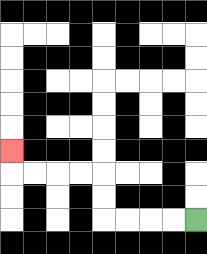{'start': '[8, 9]', 'end': '[0, 6]', 'path_directions': 'L,L,L,L,U,U,L,L,L,L,U', 'path_coordinates': '[[8, 9], [7, 9], [6, 9], [5, 9], [4, 9], [4, 8], [4, 7], [3, 7], [2, 7], [1, 7], [0, 7], [0, 6]]'}